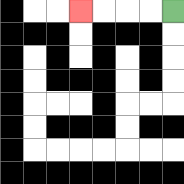{'start': '[7, 0]', 'end': '[3, 0]', 'path_directions': 'L,L,L,L', 'path_coordinates': '[[7, 0], [6, 0], [5, 0], [4, 0], [3, 0]]'}